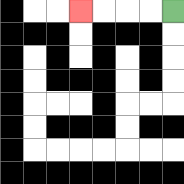{'start': '[7, 0]', 'end': '[3, 0]', 'path_directions': 'L,L,L,L', 'path_coordinates': '[[7, 0], [6, 0], [5, 0], [4, 0], [3, 0]]'}